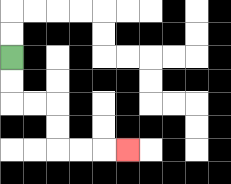{'start': '[0, 2]', 'end': '[5, 6]', 'path_directions': 'D,D,R,R,D,D,R,R,R', 'path_coordinates': '[[0, 2], [0, 3], [0, 4], [1, 4], [2, 4], [2, 5], [2, 6], [3, 6], [4, 6], [5, 6]]'}